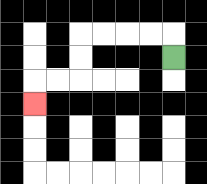{'start': '[7, 2]', 'end': '[1, 4]', 'path_directions': 'U,L,L,L,L,D,D,L,L,D', 'path_coordinates': '[[7, 2], [7, 1], [6, 1], [5, 1], [4, 1], [3, 1], [3, 2], [3, 3], [2, 3], [1, 3], [1, 4]]'}